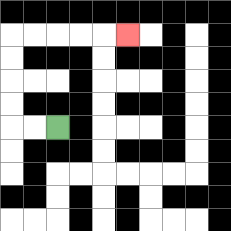{'start': '[2, 5]', 'end': '[5, 1]', 'path_directions': 'L,L,U,U,U,U,R,R,R,R,R', 'path_coordinates': '[[2, 5], [1, 5], [0, 5], [0, 4], [0, 3], [0, 2], [0, 1], [1, 1], [2, 1], [3, 1], [4, 1], [5, 1]]'}